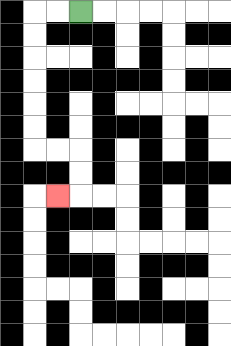{'start': '[3, 0]', 'end': '[2, 8]', 'path_directions': 'L,L,D,D,D,D,D,D,R,R,D,D,L', 'path_coordinates': '[[3, 0], [2, 0], [1, 0], [1, 1], [1, 2], [1, 3], [1, 4], [1, 5], [1, 6], [2, 6], [3, 6], [3, 7], [3, 8], [2, 8]]'}